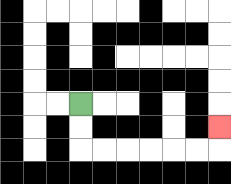{'start': '[3, 4]', 'end': '[9, 5]', 'path_directions': 'D,D,R,R,R,R,R,R,U', 'path_coordinates': '[[3, 4], [3, 5], [3, 6], [4, 6], [5, 6], [6, 6], [7, 6], [8, 6], [9, 6], [9, 5]]'}